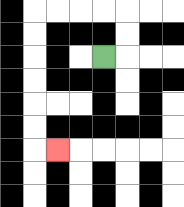{'start': '[4, 2]', 'end': '[2, 6]', 'path_directions': 'R,U,U,L,L,L,L,D,D,D,D,D,D,R', 'path_coordinates': '[[4, 2], [5, 2], [5, 1], [5, 0], [4, 0], [3, 0], [2, 0], [1, 0], [1, 1], [1, 2], [1, 3], [1, 4], [1, 5], [1, 6], [2, 6]]'}